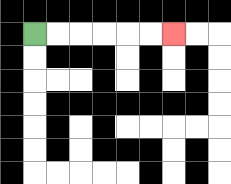{'start': '[1, 1]', 'end': '[7, 1]', 'path_directions': 'R,R,R,R,R,R', 'path_coordinates': '[[1, 1], [2, 1], [3, 1], [4, 1], [5, 1], [6, 1], [7, 1]]'}